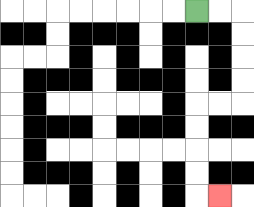{'start': '[8, 0]', 'end': '[9, 8]', 'path_directions': 'R,R,D,D,D,D,L,L,D,D,D,D,R', 'path_coordinates': '[[8, 0], [9, 0], [10, 0], [10, 1], [10, 2], [10, 3], [10, 4], [9, 4], [8, 4], [8, 5], [8, 6], [8, 7], [8, 8], [9, 8]]'}